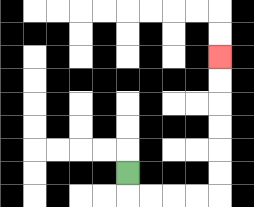{'start': '[5, 7]', 'end': '[9, 2]', 'path_directions': 'D,R,R,R,R,U,U,U,U,U,U', 'path_coordinates': '[[5, 7], [5, 8], [6, 8], [7, 8], [8, 8], [9, 8], [9, 7], [9, 6], [9, 5], [9, 4], [9, 3], [9, 2]]'}